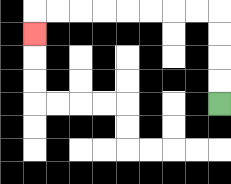{'start': '[9, 4]', 'end': '[1, 1]', 'path_directions': 'U,U,U,U,L,L,L,L,L,L,L,L,D', 'path_coordinates': '[[9, 4], [9, 3], [9, 2], [9, 1], [9, 0], [8, 0], [7, 0], [6, 0], [5, 0], [4, 0], [3, 0], [2, 0], [1, 0], [1, 1]]'}